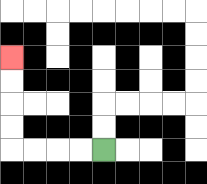{'start': '[4, 6]', 'end': '[0, 2]', 'path_directions': 'L,L,L,L,U,U,U,U', 'path_coordinates': '[[4, 6], [3, 6], [2, 6], [1, 6], [0, 6], [0, 5], [0, 4], [0, 3], [0, 2]]'}